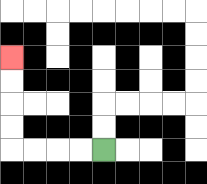{'start': '[4, 6]', 'end': '[0, 2]', 'path_directions': 'L,L,L,L,U,U,U,U', 'path_coordinates': '[[4, 6], [3, 6], [2, 6], [1, 6], [0, 6], [0, 5], [0, 4], [0, 3], [0, 2]]'}